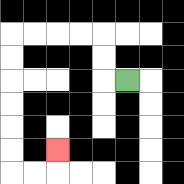{'start': '[5, 3]', 'end': '[2, 6]', 'path_directions': 'L,U,U,L,L,L,L,D,D,D,D,D,D,R,R,U', 'path_coordinates': '[[5, 3], [4, 3], [4, 2], [4, 1], [3, 1], [2, 1], [1, 1], [0, 1], [0, 2], [0, 3], [0, 4], [0, 5], [0, 6], [0, 7], [1, 7], [2, 7], [2, 6]]'}